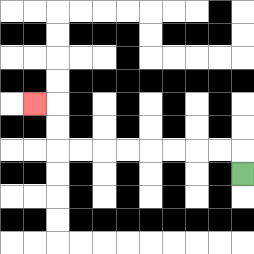{'start': '[10, 7]', 'end': '[1, 4]', 'path_directions': 'U,L,L,L,L,L,L,L,L,U,U,L', 'path_coordinates': '[[10, 7], [10, 6], [9, 6], [8, 6], [7, 6], [6, 6], [5, 6], [4, 6], [3, 6], [2, 6], [2, 5], [2, 4], [1, 4]]'}